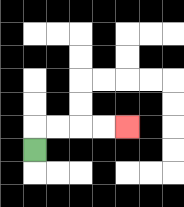{'start': '[1, 6]', 'end': '[5, 5]', 'path_directions': 'U,R,R,R,R', 'path_coordinates': '[[1, 6], [1, 5], [2, 5], [3, 5], [4, 5], [5, 5]]'}